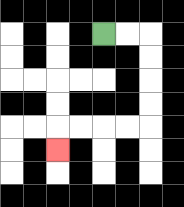{'start': '[4, 1]', 'end': '[2, 6]', 'path_directions': 'R,R,D,D,D,D,L,L,L,L,D', 'path_coordinates': '[[4, 1], [5, 1], [6, 1], [6, 2], [6, 3], [6, 4], [6, 5], [5, 5], [4, 5], [3, 5], [2, 5], [2, 6]]'}